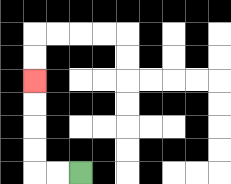{'start': '[3, 7]', 'end': '[1, 3]', 'path_directions': 'L,L,U,U,U,U', 'path_coordinates': '[[3, 7], [2, 7], [1, 7], [1, 6], [1, 5], [1, 4], [1, 3]]'}